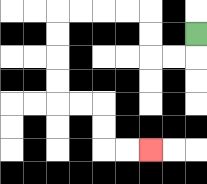{'start': '[8, 1]', 'end': '[6, 6]', 'path_directions': 'D,L,L,U,U,L,L,L,L,D,D,D,D,R,R,D,D,R,R', 'path_coordinates': '[[8, 1], [8, 2], [7, 2], [6, 2], [6, 1], [6, 0], [5, 0], [4, 0], [3, 0], [2, 0], [2, 1], [2, 2], [2, 3], [2, 4], [3, 4], [4, 4], [4, 5], [4, 6], [5, 6], [6, 6]]'}